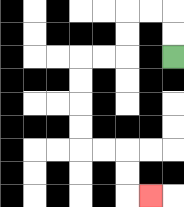{'start': '[7, 2]', 'end': '[6, 8]', 'path_directions': 'U,U,L,L,D,D,L,L,D,D,D,D,R,R,D,D,R', 'path_coordinates': '[[7, 2], [7, 1], [7, 0], [6, 0], [5, 0], [5, 1], [5, 2], [4, 2], [3, 2], [3, 3], [3, 4], [3, 5], [3, 6], [4, 6], [5, 6], [5, 7], [5, 8], [6, 8]]'}